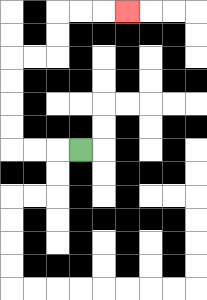{'start': '[3, 6]', 'end': '[5, 0]', 'path_directions': 'L,L,L,U,U,U,U,R,R,U,U,R,R,R', 'path_coordinates': '[[3, 6], [2, 6], [1, 6], [0, 6], [0, 5], [0, 4], [0, 3], [0, 2], [1, 2], [2, 2], [2, 1], [2, 0], [3, 0], [4, 0], [5, 0]]'}